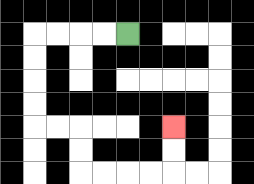{'start': '[5, 1]', 'end': '[7, 5]', 'path_directions': 'L,L,L,L,D,D,D,D,R,R,D,D,R,R,R,R,U,U', 'path_coordinates': '[[5, 1], [4, 1], [3, 1], [2, 1], [1, 1], [1, 2], [1, 3], [1, 4], [1, 5], [2, 5], [3, 5], [3, 6], [3, 7], [4, 7], [5, 7], [6, 7], [7, 7], [7, 6], [7, 5]]'}